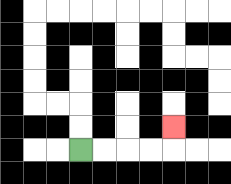{'start': '[3, 6]', 'end': '[7, 5]', 'path_directions': 'R,R,R,R,U', 'path_coordinates': '[[3, 6], [4, 6], [5, 6], [6, 6], [7, 6], [7, 5]]'}